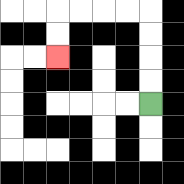{'start': '[6, 4]', 'end': '[2, 2]', 'path_directions': 'U,U,U,U,L,L,L,L,D,D', 'path_coordinates': '[[6, 4], [6, 3], [6, 2], [6, 1], [6, 0], [5, 0], [4, 0], [3, 0], [2, 0], [2, 1], [2, 2]]'}